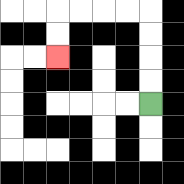{'start': '[6, 4]', 'end': '[2, 2]', 'path_directions': 'U,U,U,U,L,L,L,L,D,D', 'path_coordinates': '[[6, 4], [6, 3], [6, 2], [6, 1], [6, 0], [5, 0], [4, 0], [3, 0], [2, 0], [2, 1], [2, 2]]'}